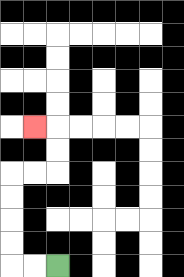{'start': '[2, 11]', 'end': '[1, 5]', 'path_directions': 'L,L,U,U,U,U,R,R,U,U,L', 'path_coordinates': '[[2, 11], [1, 11], [0, 11], [0, 10], [0, 9], [0, 8], [0, 7], [1, 7], [2, 7], [2, 6], [2, 5], [1, 5]]'}